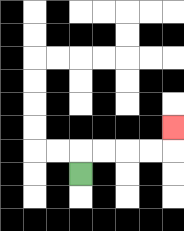{'start': '[3, 7]', 'end': '[7, 5]', 'path_directions': 'U,R,R,R,R,U', 'path_coordinates': '[[3, 7], [3, 6], [4, 6], [5, 6], [6, 6], [7, 6], [7, 5]]'}